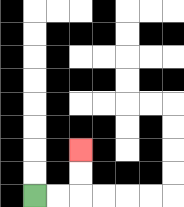{'start': '[1, 8]', 'end': '[3, 6]', 'path_directions': 'R,R,U,U', 'path_coordinates': '[[1, 8], [2, 8], [3, 8], [3, 7], [3, 6]]'}